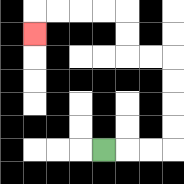{'start': '[4, 6]', 'end': '[1, 1]', 'path_directions': 'R,R,R,U,U,U,U,L,L,U,U,L,L,L,L,D', 'path_coordinates': '[[4, 6], [5, 6], [6, 6], [7, 6], [7, 5], [7, 4], [7, 3], [7, 2], [6, 2], [5, 2], [5, 1], [5, 0], [4, 0], [3, 0], [2, 0], [1, 0], [1, 1]]'}